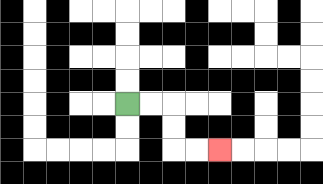{'start': '[5, 4]', 'end': '[9, 6]', 'path_directions': 'R,R,D,D,R,R', 'path_coordinates': '[[5, 4], [6, 4], [7, 4], [7, 5], [7, 6], [8, 6], [9, 6]]'}